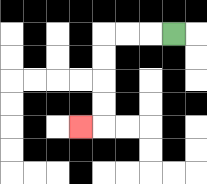{'start': '[7, 1]', 'end': '[3, 5]', 'path_directions': 'L,L,L,D,D,D,D,L', 'path_coordinates': '[[7, 1], [6, 1], [5, 1], [4, 1], [4, 2], [4, 3], [4, 4], [4, 5], [3, 5]]'}